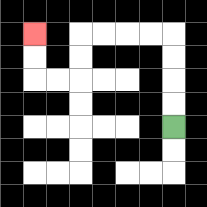{'start': '[7, 5]', 'end': '[1, 1]', 'path_directions': 'U,U,U,U,L,L,L,L,D,D,L,L,U,U', 'path_coordinates': '[[7, 5], [7, 4], [7, 3], [7, 2], [7, 1], [6, 1], [5, 1], [4, 1], [3, 1], [3, 2], [3, 3], [2, 3], [1, 3], [1, 2], [1, 1]]'}